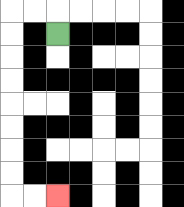{'start': '[2, 1]', 'end': '[2, 8]', 'path_directions': 'U,L,L,D,D,D,D,D,D,D,D,R,R', 'path_coordinates': '[[2, 1], [2, 0], [1, 0], [0, 0], [0, 1], [0, 2], [0, 3], [0, 4], [0, 5], [0, 6], [0, 7], [0, 8], [1, 8], [2, 8]]'}